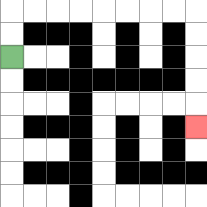{'start': '[0, 2]', 'end': '[8, 5]', 'path_directions': 'U,U,R,R,R,R,R,R,R,R,D,D,D,D,D', 'path_coordinates': '[[0, 2], [0, 1], [0, 0], [1, 0], [2, 0], [3, 0], [4, 0], [5, 0], [6, 0], [7, 0], [8, 0], [8, 1], [8, 2], [8, 3], [8, 4], [8, 5]]'}